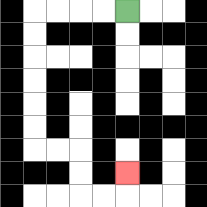{'start': '[5, 0]', 'end': '[5, 7]', 'path_directions': 'L,L,L,L,D,D,D,D,D,D,R,R,D,D,R,R,U', 'path_coordinates': '[[5, 0], [4, 0], [3, 0], [2, 0], [1, 0], [1, 1], [1, 2], [1, 3], [1, 4], [1, 5], [1, 6], [2, 6], [3, 6], [3, 7], [3, 8], [4, 8], [5, 8], [5, 7]]'}